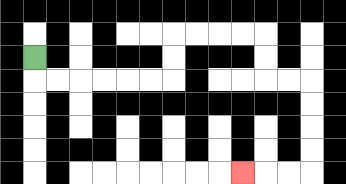{'start': '[1, 2]', 'end': '[10, 7]', 'path_directions': 'D,R,R,R,R,R,R,U,U,R,R,R,R,D,D,R,R,D,D,D,D,L,L,L', 'path_coordinates': '[[1, 2], [1, 3], [2, 3], [3, 3], [4, 3], [5, 3], [6, 3], [7, 3], [7, 2], [7, 1], [8, 1], [9, 1], [10, 1], [11, 1], [11, 2], [11, 3], [12, 3], [13, 3], [13, 4], [13, 5], [13, 6], [13, 7], [12, 7], [11, 7], [10, 7]]'}